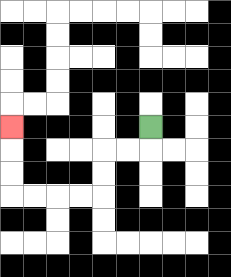{'start': '[6, 5]', 'end': '[0, 5]', 'path_directions': 'D,L,L,D,D,L,L,L,L,U,U,U', 'path_coordinates': '[[6, 5], [6, 6], [5, 6], [4, 6], [4, 7], [4, 8], [3, 8], [2, 8], [1, 8], [0, 8], [0, 7], [0, 6], [0, 5]]'}